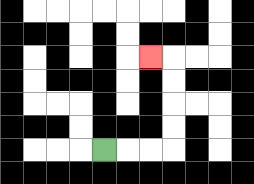{'start': '[4, 6]', 'end': '[6, 2]', 'path_directions': 'R,R,R,U,U,U,U,L', 'path_coordinates': '[[4, 6], [5, 6], [6, 6], [7, 6], [7, 5], [7, 4], [7, 3], [7, 2], [6, 2]]'}